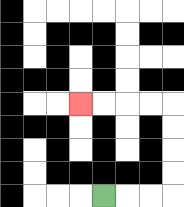{'start': '[4, 8]', 'end': '[3, 4]', 'path_directions': 'R,R,R,U,U,U,U,L,L,L,L', 'path_coordinates': '[[4, 8], [5, 8], [6, 8], [7, 8], [7, 7], [7, 6], [7, 5], [7, 4], [6, 4], [5, 4], [4, 4], [3, 4]]'}